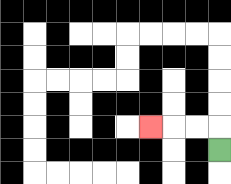{'start': '[9, 6]', 'end': '[6, 5]', 'path_directions': 'U,L,L,L', 'path_coordinates': '[[9, 6], [9, 5], [8, 5], [7, 5], [6, 5]]'}